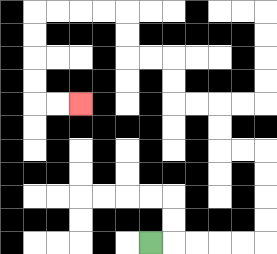{'start': '[6, 10]', 'end': '[3, 4]', 'path_directions': 'R,R,R,R,R,U,U,U,U,L,L,U,U,L,L,U,U,L,L,U,U,L,L,L,L,D,D,D,D,R,R', 'path_coordinates': '[[6, 10], [7, 10], [8, 10], [9, 10], [10, 10], [11, 10], [11, 9], [11, 8], [11, 7], [11, 6], [10, 6], [9, 6], [9, 5], [9, 4], [8, 4], [7, 4], [7, 3], [7, 2], [6, 2], [5, 2], [5, 1], [5, 0], [4, 0], [3, 0], [2, 0], [1, 0], [1, 1], [1, 2], [1, 3], [1, 4], [2, 4], [3, 4]]'}